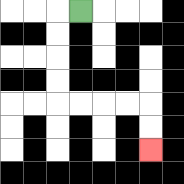{'start': '[3, 0]', 'end': '[6, 6]', 'path_directions': 'L,D,D,D,D,R,R,R,R,D,D', 'path_coordinates': '[[3, 0], [2, 0], [2, 1], [2, 2], [2, 3], [2, 4], [3, 4], [4, 4], [5, 4], [6, 4], [6, 5], [6, 6]]'}